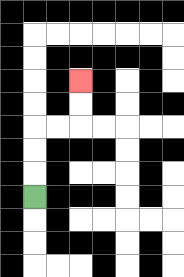{'start': '[1, 8]', 'end': '[3, 3]', 'path_directions': 'U,U,U,R,R,U,U', 'path_coordinates': '[[1, 8], [1, 7], [1, 6], [1, 5], [2, 5], [3, 5], [3, 4], [3, 3]]'}